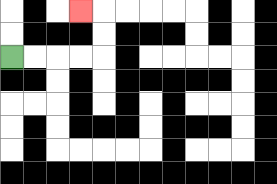{'start': '[0, 2]', 'end': '[3, 0]', 'path_directions': 'R,R,R,R,U,U,L', 'path_coordinates': '[[0, 2], [1, 2], [2, 2], [3, 2], [4, 2], [4, 1], [4, 0], [3, 0]]'}